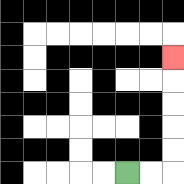{'start': '[5, 7]', 'end': '[7, 2]', 'path_directions': 'R,R,U,U,U,U,U', 'path_coordinates': '[[5, 7], [6, 7], [7, 7], [7, 6], [7, 5], [7, 4], [7, 3], [7, 2]]'}